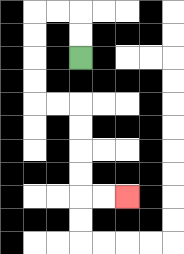{'start': '[3, 2]', 'end': '[5, 8]', 'path_directions': 'U,U,L,L,D,D,D,D,R,R,D,D,D,D,R,R', 'path_coordinates': '[[3, 2], [3, 1], [3, 0], [2, 0], [1, 0], [1, 1], [1, 2], [1, 3], [1, 4], [2, 4], [3, 4], [3, 5], [3, 6], [3, 7], [3, 8], [4, 8], [5, 8]]'}